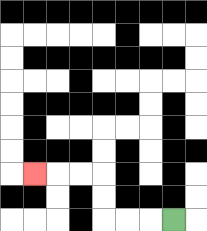{'start': '[7, 9]', 'end': '[1, 7]', 'path_directions': 'L,L,L,U,U,L,L,L', 'path_coordinates': '[[7, 9], [6, 9], [5, 9], [4, 9], [4, 8], [4, 7], [3, 7], [2, 7], [1, 7]]'}